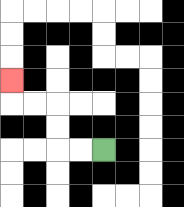{'start': '[4, 6]', 'end': '[0, 3]', 'path_directions': 'L,L,U,U,L,L,U', 'path_coordinates': '[[4, 6], [3, 6], [2, 6], [2, 5], [2, 4], [1, 4], [0, 4], [0, 3]]'}